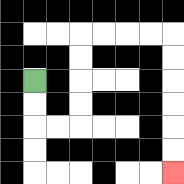{'start': '[1, 3]', 'end': '[7, 7]', 'path_directions': 'D,D,R,R,U,U,U,U,R,R,R,R,D,D,D,D,D,D', 'path_coordinates': '[[1, 3], [1, 4], [1, 5], [2, 5], [3, 5], [3, 4], [3, 3], [3, 2], [3, 1], [4, 1], [5, 1], [6, 1], [7, 1], [7, 2], [7, 3], [7, 4], [7, 5], [7, 6], [7, 7]]'}